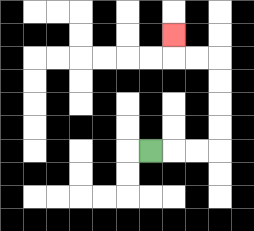{'start': '[6, 6]', 'end': '[7, 1]', 'path_directions': 'R,R,R,U,U,U,U,L,L,U', 'path_coordinates': '[[6, 6], [7, 6], [8, 6], [9, 6], [9, 5], [9, 4], [9, 3], [9, 2], [8, 2], [7, 2], [7, 1]]'}